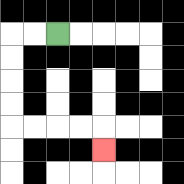{'start': '[2, 1]', 'end': '[4, 6]', 'path_directions': 'L,L,D,D,D,D,R,R,R,R,D', 'path_coordinates': '[[2, 1], [1, 1], [0, 1], [0, 2], [0, 3], [0, 4], [0, 5], [1, 5], [2, 5], [3, 5], [4, 5], [4, 6]]'}